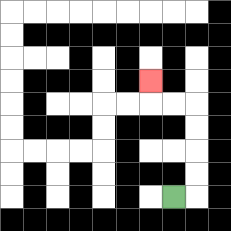{'start': '[7, 8]', 'end': '[6, 3]', 'path_directions': 'R,U,U,U,U,L,L,U', 'path_coordinates': '[[7, 8], [8, 8], [8, 7], [8, 6], [8, 5], [8, 4], [7, 4], [6, 4], [6, 3]]'}